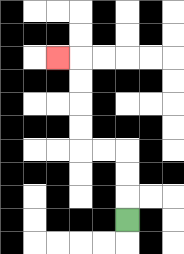{'start': '[5, 9]', 'end': '[2, 2]', 'path_directions': 'U,U,U,L,L,U,U,U,U,L', 'path_coordinates': '[[5, 9], [5, 8], [5, 7], [5, 6], [4, 6], [3, 6], [3, 5], [3, 4], [3, 3], [3, 2], [2, 2]]'}